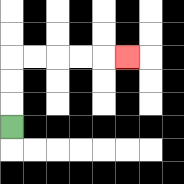{'start': '[0, 5]', 'end': '[5, 2]', 'path_directions': 'U,U,U,R,R,R,R,R', 'path_coordinates': '[[0, 5], [0, 4], [0, 3], [0, 2], [1, 2], [2, 2], [3, 2], [4, 2], [5, 2]]'}